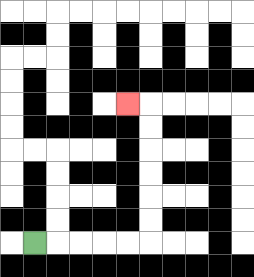{'start': '[1, 10]', 'end': '[5, 4]', 'path_directions': 'R,R,R,R,R,U,U,U,U,U,U,L', 'path_coordinates': '[[1, 10], [2, 10], [3, 10], [4, 10], [5, 10], [6, 10], [6, 9], [6, 8], [6, 7], [6, 6], [6, 5], [6, 4], [5, 4]]'}